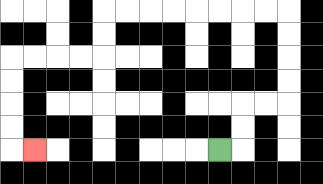{'start': '[9, 6]', 'end': '[1, 6]', 'path_directions': 'R,U,U,R,R,U,U,U,U,L,L,L,L,L,L,L,L,D,D,L,L,L,L,D,D,D,D,R', 'path_coordinates': '[[9, 6], [10, 6], [10, 5], [10, 4], [11, 4], [12, 4], [12, 3], [12, 2], [12, 1], [12, 0], [11, 0], [10, 0], [9, 0], [8, 0], [7, 0], [6, 0], [5, 0], [4, 0], [4, 1], [4, 2], [3, 2], [2, 2], [1, 2], [0, 2], [0, 3], [0, 4], [0, 5], [0, 6], [1, 6]]'}